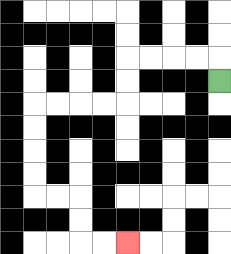{'start': '[9, 3]', 'end': '[5, 10]', 'path_directions': 'U,L,L,L,L,D,D,L,L,L,L,D,D,D,D,R,R,D,D,R,R', 'path_coordinates': '[[9, 3], [9, 2], [8, 2], [7, 2], [6, 2], [5, 2], [5, 3], [5, 4], [4, 4], [3, 4], [2, 4], [1, 4], [1, 5], [1, 6], [1, 7], [1, 8], [2, 8], [3, 8], [3, 9], [3, 10], [4, 10], [5, 10]]'}